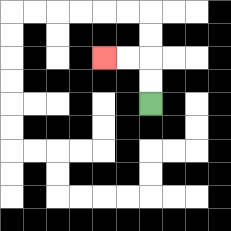{'start': '[6, 4]', 'end': '[4, 2]', 'path_directions': 'U,U,L,L', 'path_coordinates': '[[6, 4], [6, 3], [6, 2], [5, 2], [4, 2]]'}